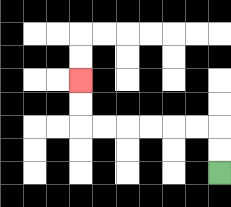{'start': '[9, 7]', 'end': '[3, 3]', 'path_directions': 'U,U,L,L,L,L,L,L,U,U', 'path_coordinates': '[[9, 7], [9, 6], [9, 5], [8, 5], [7, 5], [6, 5], [5, 5], [4, 5], [3, 5], [3, 4], [3, 3]]'}